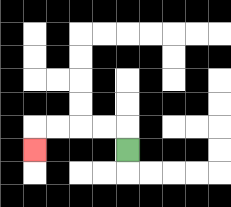{'start': '[5, 6]', 'end': '[1, 6]', 'path_directions': 'U,L,L,L,L,D', 'path_coordinates': '[[5, 6], [5, 5], [4, 5], [3, 5], [2, 5], [1, 5], [1, 6]]'}